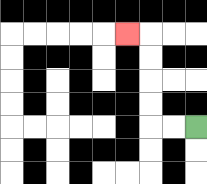{'start': '[8, 5]', 'end': '[5, 1]', 'path_directions': 'L,L,U,U,U,U,L', 'path_coordinates': '[[8, 5], [7, 5], [6, 5], [6, 4], [6, 3], [6, 2], [6, 1], [5, 1]]'}